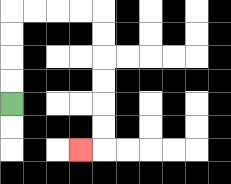{'start': '[0, 4]', 'end': '[3, 6]', 'path_directions': 'U,U,U,U,R,R,R,R,D,D,D,D,D,D,L', 'path_coordinates': '[[0, 4], [0, 3], [0, 2], [0, 1], [0, 0], [1, 0], [2, 0], [3, 0], [4, 0], [4, 1], [4, 2], [4, 3], [4, 4], [4, 5], [4, 6], [3, 6]]'}